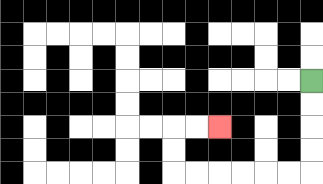{'start': '[13, 3]', 'end': '[9, 5]', 'path_directions': 'D,D,D,D,L,L,L,L,L,L,U,U,R,R', 'path_coordinates': '[[13, 3], [13, 4], [13, 5], [13, 6], [13, 7], [12, 7], [11, 7], [10, 7], [9, 7], [8, 7], [7, 7], [7, 6], [7, 5], [8, 5], [9, 5]]'}